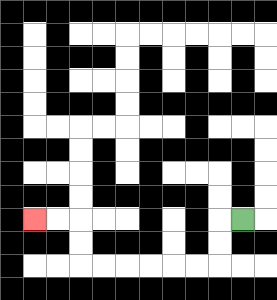{'start': '[10, 9]', 'end': '[1, 9]', 'path_directions': 'L,D,D,L,L,L,L,L,L,U,U,L,L', 'path_coordinates': '[[10, 9], [9, 9], [9, 10], [9, 11], [8, 11], [7, 11], [6, 11], [5, 11], [4, 11], [3, 11], [3, 10], [3, 9], [2, 9], [1, 9]]'}